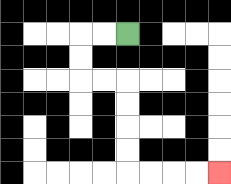{'start': '[5, 1]', 'end': '[9, 7]', 'path_directions': 'L,L,D,D,R,R,D,D,D,D,R,R,R,R', 'path_coordinates': '[[5, 1], [4, 1], [3, 1], [3, 2], [3, 3], [4, 3], [5, 3], [5, 4], [5, 5], [5, 6], [5, 7], [6, 7], [7, 7], [8, 7], [9, 7]]'}